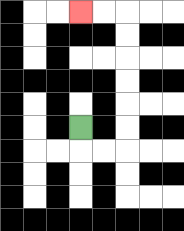{'start': '[3, 5]', 'end': '[3, 0]', 'path_directions': 'D,R,R,U,U,U,U,U,U,L,L', 'path_coordinates': '[[3, 5], [3, 6], [4, 6], [5, 6], [5, 5], [5, 4], [5, 3], [5, 2], [5, 1], [5, 0], [4, 0], [3, 0]]'}